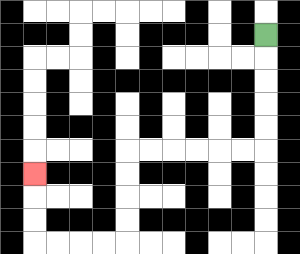{'start': '[11, 1]', 'end': '[1, 7]', 'path_directions': 'D,D,D,D,D,L,L,L,L,L,L,D,D,D,D,L,L,L,L,U,U,U', 'path_coordinates': '[[11, 1], [11, 2], [11, 3], [11, 4], [11, 5], [11, 6], [10, 6], [9, 6], [8, 6], [7, 6], [6, 6], [5, 6], [5, 7], [5, 8], [5, 9], [5, 10], [4, 10], [3, 10], [2, 10], [1, 10], [1, 9], [1, 8], [1, 7]]'}